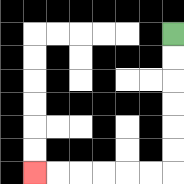{'start': '[7, 1]', 'end': '[1, 7]', 'path_directions': 'D,D,D,D,D,D,L,L,L,L,L,L', 'path_coordinates': '[[7, 1], [7, 2], [7, 3], [7, 4], [7, 5], [7, 6], [7, 7], [6, 7], [5, 7], [4, 7], [3, 7], [2, 7], [1, 7]]'}